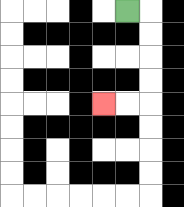{'start': '[5, 0]', 'end': '[4, 4]', 'path_directions': 'R,D,D,D,D,L,L', 'path_coordinates': '[[5, 0], [6, 0], [6, 1], [6, 2], [6, 3], [6, 4], [5, 4], [4, 4]]'}